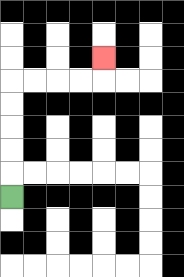{'start': '[0, 8]', 'end': '[4, 2]', 'path_directions': 'U,U,U,U,U,R,R,R,R,U', 'path_coordinates': '[[0, 8], [0, 7], [0, 6], [0, 5], [0, 4], [0, 3], [1, 3], [2, 3], [3, 3], [4, 3], [4, 2]]'}